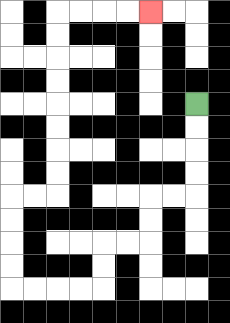{'start': '[8, 4]', 'end': '[6, 0]', 'path_directions': 'D,D,D,D,L,L,D,D,L,L,D,D,L,L,L,L,U,U,U,U,R,R,U,U,U,U,U,U,U,U,R,R,R,R', 'path_coordinates': '[[8, 4], [8, 5], [8, 6], [8, 7], [8, 8], [7, 8], [6, 8], [6, 9], [6, 10], [5, 10], [4, 10], [4, 11], [4, 12], [3, 12], [2, 12], [1, 12], [0, 12], [0, 11], [0, 10], [0, 9], [0, 8], [1, 8], [2, 8], [2, 7], [2, 6], [2, 5], [2, 4], [2, 3], [2, 2], [2, 1], [2, 0], [3, 0], [4, 0], [5, 0], [6, 0]]'}